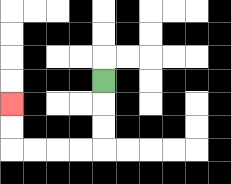{'start': '[4, 3]', 'end': '[0, 4]', 'path_directions': 'D,D,D,L,L,L,L,U,U', 'path_coordinates': '[[4, 3], [4, 4], [4, 5], [4, 6], [3, 6], [2, 6], [1, 6], [0, 6], [0, 5], [0, 4]]'}